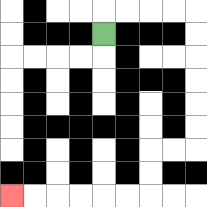{'start': '[4, 1]', 'end': '[0, 8]', 'path_directions': 'U,R,R,R,R,D,D,D,D,D,D,L,L,D,D,L,L,L,L,L,L', 'path_coordinates': '[[4, 1], [4, 0], [5, 0], [6, 0], [7, 0], [8, 0], [8, 1], [8, 2], [8, 3], [8, 4], [8, 5], [8, 6], [7, 6], [6, 6], [6, 7], [6, 8], [5, 8], [4, 8], [3, 8], [2, 8], [1, 8], [0, 8]]'}